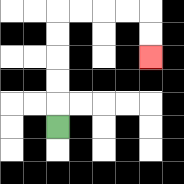{'start': '[2, 5]', 'end': '[6, 2]', 'path_directions': 'U,U,U,U,U,R,R,R,R,D,D', 'path_coordinates': '[[2, 5], [2, 4], [2, 3], [2, 2], [2, 1], [2, 0], [3, 0], [4, 0], [5, 0], [6, 0], [6, 1], [6, 2]]'}